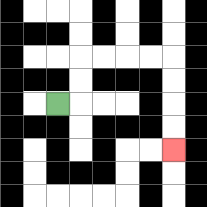{'start': '[2, 4]', 'end': '[7, 6]', 'path_directions': 'R,U,U,R,R,R,R,D,D,D,D', 'path_coordinates': '[[2, 4], [3, 4], [3, 3], [3, 2], [4, 2], [5, 2], [6, 2], [7, 2], [7, 3], [7, 4], [7, 5], [7, 6]]'}